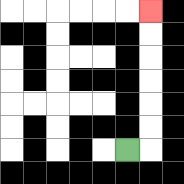{'start': '[5, 6]', 'end': '[6, 0]', 'path_directions': 'R,U,U,U,U,U,U', 'path_coordinates': '[[5, 6], [6, 6], [6, 5], [6, 4], [6, 3], [6, 2], [6, 1], [6, 0]]'}